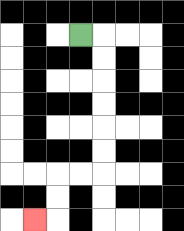{'start': '[3, 1]', 'end': '[1, 9]', 'path_directions': 'R,D,D,D,D,D,D,L,L,D,D,L', 'path_coordinates': '[[3, 1], [4, 1], [4, 2], [4, 3], [4, 4], [4, 5], [4, 6], [4, 7], [3, 7], [2, 7], [2, 8], [2, 9], [1, 9]]'}